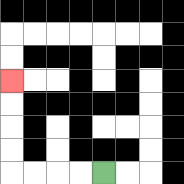{'start': '[4, 7]', 'end': '[0, 3]', 'path_directions': 'L,L,L,L,U,U,U,U', 'path_coordinates': '[[4, 7], [3, 7], [2, 7], [1, 7], [0, 7], [0, 6], [0, 5], [0, 4], [0, 3]]'}